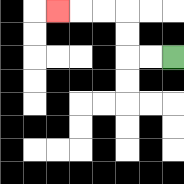{'start': '[7, 2]', 'end': '[2, 0]', 'path_directions': 'L,L,U,U,L,L,L', 'path_coordinates': '[[7, 2], [6, 2], [5, 2], [5, 1], [5, 0], [4, 0], [3, 0], [2, 0]]'}